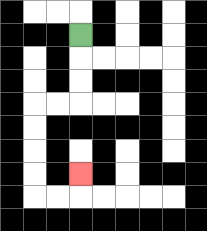{'start': '[3, 1]', 'end': '[3, 7]', 'path_directions': 'D,D,D,L,L,D,D,D,D,R,R,U', 'path_coordinates': '[[3, 1], [3, 2], [3, 3], [3, 4], [2, 4], [1, 4], [1, 5], [1, 6], [1, 7], [1, 8], [2, 8], [3, 8], [3, 7]]'}